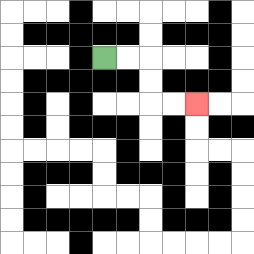{'start': '[4, 2]', 'end': '[8, 4]', 'path_directions': 'R,R,D,D,R,R', 'path_coordinates': '[[4, 2], [5, 2], [6, 2], [6, 3], [6, 4], [7, 4], [8, 4]]'}